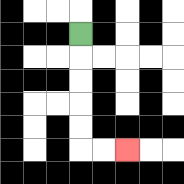{'start': '[3, 1]', 'end': '[5, 6]', 'path_directions': 'D,D,D,D,D,R,R', 'path_coordinates': '[[3, 1], [3, 2], [3, 3], [3, 4], [3, 5], [3, 6], [4, 6], [5, 6]]'}